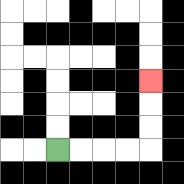{'start': '[2, 6]', 'end': '[6, 3]', 'path_directions': 'R,R,R,R,U,U,U', 'path_coordinates': '[[2, 6], [3, 6], [4, 6], [5, 6], [6, 6], [6, 5], [6, 4], [6, 3]]'}